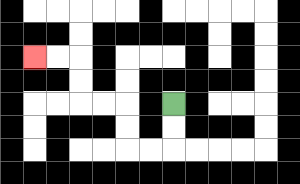{'start': '[7, 4]', 'end': '[1, 2]', 'path_directions': 'D,D,L,L,U,U,L,L,U,U,L,L', 'path_coordinates': '[[7, 4], [7, 5], [7, 6], [6, 6], [5, 6], [5, 5], [5, 4], [4, 4], [3, 4], [3, 3], [3, 2], [2, 2], [1, 2]]'}